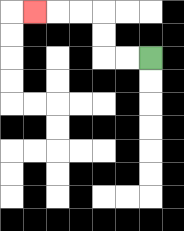{'start': '[6, 2]', 'end': '[1, 0]', 'path_directions': 'L,L,U,U,L,L,L', 'path_coordinates': '[[6, 2], [5, 2], [4, 2], [4, 1], [4, 0], [3, 0], [2, 0], [1, 0]]'}